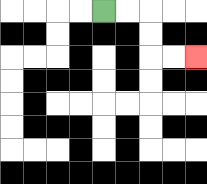{'start': '[4, 0]', 'end': '[8, 2]', 'path_directions': 'R,R,D,D,R,R', 'path_coordinates': '[[4, 0], [5, 0], [6, 0], [6, 1], [6, 2], [7, 2], [8, 2]]'}